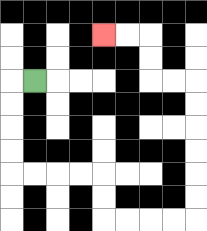{'start': '[1, 3]', 'end': '[4, 1]', 'path_directions': 'L,D,D,D,D,R,R,R,R,D,D,R,R,R,R,U,U,U,U,U,U,L,L,U,U,L,L', 'path_coordinates': '[[1, 3], [0, 3], [0, 4], [0, 5], [0, 6], [0, 7], [1, 7], [2, 7], [3, 7], [4, 7], [4, 8], [4, 9], [5, 9], [6, 9], [7, 9], [8, 9], [8, 8], [8, 7], [8, 6], [8, 5], [8, 4], [8, 3], [7, 3], [6, 3], [6, 2], [6, 1], [5, 1], [4, 1]]'}